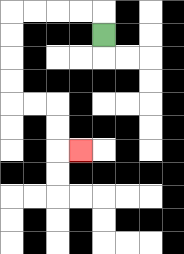{'start': '[4, 1]', 'end': '[3, 6]', 'path_directions': 'U,L,L,L,L,D,D,D,D,R,R,D,D,R', 'path_coordinates': '[[4, 1], [4, 0], [3, 0], [2, 0], [1, 0], [0, 0], [0, 1], [0, 2], [0, 3], [0, 4], [1, 4], [2, 4], [2, 5], [2, 6], [3, 6]]'}